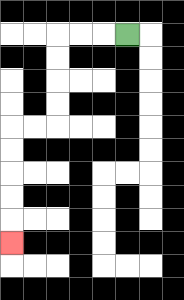{'start': '[5, 1]', 'end': '[0, 10]', 'path_directions': 'L,L,L,D,D,D,D,L,L,D,D,D,D,D', 'path_coordinates': '[[5, 1], [4, 1], [3, 1], [2, 1], [2, 2], [2, 3], [2, 4], [2, 5], [1, 5], [0, 5], [0, 6], [0, 7], [0, 8], [0, 9], [0, 10]]'}